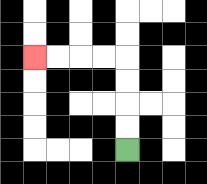{'start': '[5, 6]', 'end': '[1, 2]', 'path_directions': 'U,U,U,U,L,L,L,L', 'path_coordinates': '[[5, 6], [5, 5], [5, 4], [5, 3], [5, 2], [4, 2], [3, 2], [2, 2], [1, 2]]'}